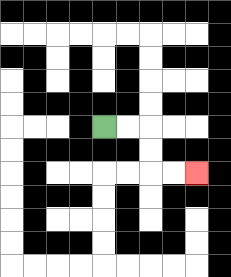{'start': '[4, 5]', 'end': '[8, 7]', 'path_directions': 'R,R,D,D,R,R', 'path_coordinates': '[[4, 5], [5, 5], [6, 5], [6, 6], [6, 7], [7, 7], [8, 7]]'}